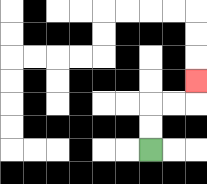{'start': '[6, 6]', 'end': '[8, 3]', 'path_directions': 'U,U,R,R,U', 'path_coordinates': '[[6, 6], [6, 5], [6, 4], [7, 4], [8, 4], [8, 3]]'}